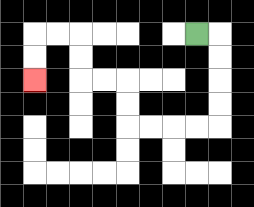{'start': '[8, 1]', 'end': '[1, 3]', 'path_directions': 'R,D,D,D,D,L,L,L,L,U,U,L,L,U,U,L,L,D,D', 'path_coordinates': '[[8, 1], [9, 1], [9, 2], [9, 3], [9, 4], [9, 5], [8, 5], [7, 5], [6, 5], [5, 5], [5, 4], [5, 3], [4, 3], [3, 3], [3, 2], [3, 1], [2, 1], [1, 1], [1, 2], [1, 3]]'}